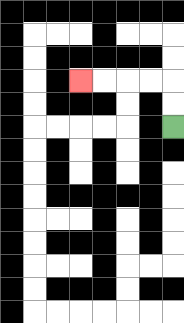{'start': '[7, 5]', 'end': '[3, 3]', 'path_directions': 'U,U,L,L,L,L', 'path_coordinates': '[[7, 5], [7, 4], [7, 3], [6, 3], [5, 3], [4, 3], [3, 3]]'}